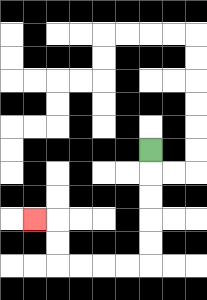{'start': '[6, 6]', 'end': '[1, 9]', 'path_directions': 'D,D,D,D,D,L,L,L,L,U,U,L', 'path_coordinates': '[[6, 6], [6, 7], [6, 8], [6, 9], [6, 10], [6, 11], [5, 11], [4, 11], [3, 11], [2, 11], [2, 10], [2, 9], [1, 9]]'}